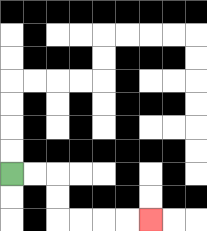{'start': '[0, 7]', 'end': '[6, 9]', 'path_directions': 'R,R,D,D,R,R,R,R', 'path_coordinates': '[[0, 7], [1, 7], [2, 7], [2, 8], [2, 9], [3, 9], [4, 9], [5, 9], [6, 9]]'}